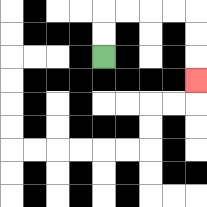{'start': '[4, 2]', 'end': '[8, 3]', 'path_directions': 'U,U,R,R,R,R,D,D,D', 'path_coordinates': '[[4, 2], [4, 1], [4, 0], [5, 0], [6, 0], [7, 0], [8, 0], [8, 1], [8, 2], [8, 3]]'}